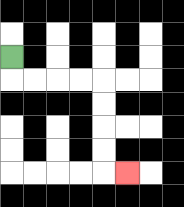{'start': '[0, 2]', 'end': '[5, 7]', 'path_directions': 'D,R,R,R,R,D,D,D,D,R', 'path_coordinates': '[[0, 2], [0, 3], [1, 3], [2, 3], [3, 3], [4, 3], [4, 4], [4, 5], [4, 6], [4, 7], [5, 7]]'}